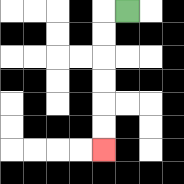{'start': '[5, 0]', 'end': '[4, 6]', 'path_directions': 'L,D,D,D,D,D,D', 'path_coordinates': '[[5, 0], [4, 0], [4, 1], [4, 2], [4, 3], [4, 4], [4, 5], [4, 6]]'}